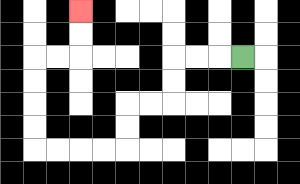{'start': '[10, 2]', 'end': '[3, 0]', 'path_directions': 'L,L,L,D,D,L,L,D,D,L,L,L,L,U,U,U,U,R,R,U,U', 'path_coordinates': '[[10, 2], [9, 2], [8, 2], [7, 2], [7, 3], [7, 4], [6, 4], [5, 4], [5, 5], [5, 6], [4, 6], [3, 6], [2, 6], [1, 6], [1, 5], [1, 4], [1, 3], [1, 2], [2, 2], [3, 2], [3, 1], [3, 0]]'}